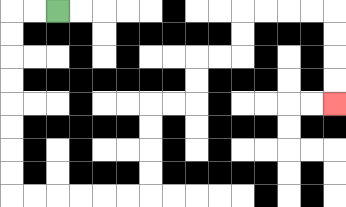{'start': '[2, 0]', 'end': '[14, 4]', 'path_directions': 'L,L,D,D,D,D,D,D,D,D,R,R,R,R,R,R,U,U,U,U,R,R,U,U,R,R,U,U,R,R,R,R,D,D,D,D', 'path_coordinates': '[[2, 0], [1, 0], [0, 0], [0, 1], [0, 2], [0, 3], [0, 4], [0, 5], [0, 6], [0, 7], [0, 8], [1, 8], [2, 8], [3, 8], [4, 8], [5, 8], [6, 8], [6, 7], [6, 6], [6, 5], [6, 4], [7, 4], [8, 4], [8, 3], [8, 2], [9, 2], [10, 2], [10, 1], [10, 0], [11, 0], [12, 0], [13, 0], [14, 0], [14, 1], [14, 2], [14, 3], [14, 4]]'}